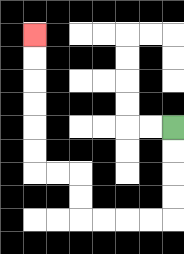{'start': '[7, 5]', 'end': '[1, 1]', 'path_directions': 'D,D,D,D,L,L,L,L,U,U,L,L,U,U,U,U,U,U', 'path_coordinates': '[[7, 5], [7, 6], [7, 7], [7, 8], [7, 9], [6, 9], [5, 9], [4, 9], [3, 9], [3, 8], [3, 7], [2, 7], [1, 7], [1, 6], [1, 5], [1, 4], [1, 3], [1, 2], [1, 1]]'}